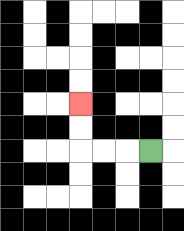{'start': '[6, 6]', 'end': '[3, 4]', 'path_directions': 'L,L,L,U,U', 'path_coordinates': '[[6, 6], [5, 6], [4, 6], [3, 6], [3, 5], [3, 4]]'}